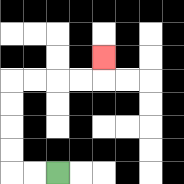{'start': '[2, 7]', 'end': '[4, 2]', 'path_directions': 'L,L,U,U,U,U,R,R,R,R,U', 'path_coordinates': '[[2, 7], [1, 7], [0, 7], [0, 6], [0, 5], [0, 4], [0, 3], [1, 3], [2, 3], [3, 3], [4, 3], [4, 2]]'}